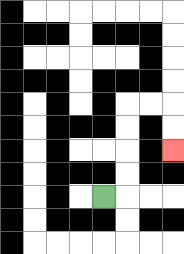{'start': '[4, 8]', 'end': '[7, 6]', 'path_directions': 'R,U,U,U,U,R,R,D,D', 'path_coordinates': '[[4, 8], [5, 8], [5, 7], [5, 6], [5, 5], [5, 4], [6, 4], [7, 4], [7, 5], [7, 6]]'}